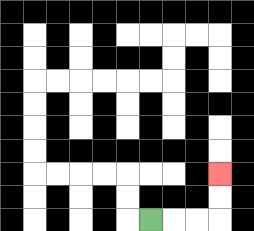{'start': '[6, 9]', 'end': '[9, 7]', 'path_directions': 'R,R,R,U,U', 'path_coordinates': '[[6, 9], [7, 9], [8, 9], [9, 9], [9, 8], [9, 7]]'}